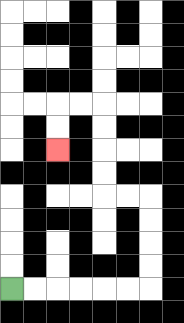{'start': '[0, 12]', 'end': '[2, 6]', 'path_directions': 'R,R,R,R,R,R,U,U,U,U,L,L,U,U,U,U,L,L,D,D', 'path_coordinates': '[[0, 12], [1, 12], [2, 12], [3, 12], [4, 12], [5, 12], [6, 12], [6, 11], [6, 10], [6, 9], [6, 8], [5, 8], [4, 8], [4, 7], [4, 6], [4, 5], [4, 4], [3, 4], [2, 4], [2, 5], [2, 6]]'}